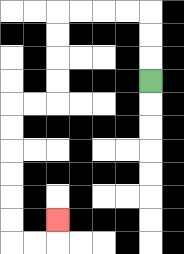{'start': '[6, 3]', 'end': '[2, 9]', 'path_directions': 'U,U,U,L,L,L,L,D,D,D,D,L,L,D,D,D,D,D,D,R,R,U', 'path_coordinates': '[[6, 3], [6, 2], [6, 1], [6, 0], [5, 0], [4, 0], [3, 0], [2, 0], [2, 1], [2, 2], [2, 3], [2, 4], [1, 4], [0, 4], [0, 5], [0, 6], [0, 7], [0, 8], [0, 9], [0, 10], [1, 10], [2, 10], [2, 9]]'}